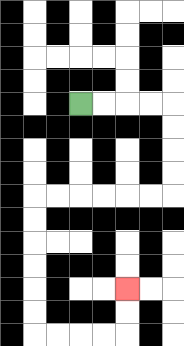{'start': '[3, 4]', 'end': '[5, 12]', 'path_directions': 'R,R,R,R,D,D,D,D,L,L,L,L,L,L,D,D,D,D,D,D,R,R,R,R,U,U', 'path_coordinates': '[[3, 4], [4, 4], [5, 4], [6, 4], [7, 4], [7, 5], [7, 6], [7, 7], [7, 8], [6, 8], [5, 8], [4, 8], [3, 8], [2, 8], [1, 8], [1, 9], [1, 10], [1, 11], [1, 12], [1, 13], [1, 14], [2, 14], [3, 14], [4, 14], [5, 14], [5, 13], [5, 12]]'}